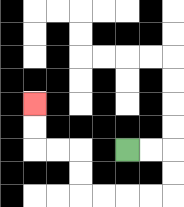{'start': '[5, 6]', 'end': '[1, 4]', 'path_directions': 'R,R,D,D,L,L,L,L,U,U,L,L,U,U', 'path_coordinates': '[[5, 6], [6, 6], [7, 6], [7, 7], [7, 8], [6, 8], [5, 8], [4, 8], [3, 8], [3, 7], [3, 6], [2, 6], [1, 6], [1, 5], [1, 4]]'}